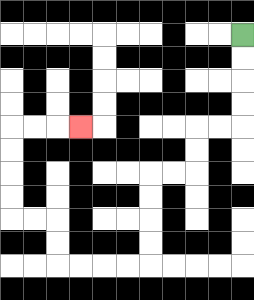{'start': '[10, 1]', 'end': '[3, 5]', 'path_directions': 'D,D,D,D,L,L,D,D,L,L,D,D,D,D,L,L,L,L,U,U,L,L,U,U,U,U,R,R,R', 'path_coordinates': '[[10, 1], [10, 2], [10, 3], [10, 4], [10, 5], [9, 5], [8, 5], [8, 6], [8, 7], [7, 7], [6, 7], [6, 8], [6, 9], [6, 10], [6, 11], [5, 11], [4, 11], [3, 11], [2, 11], [2, 10], [2, 9], [1, 9], [0, 9], [0, 8], [0, 7], [0, 6], [0, 5], [1, 5], [2, 5], [3, 5]]'}